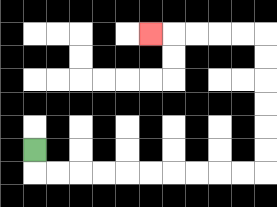{'start': '[1, 6]', 'end': '[6, 1]', 'path_directions': 'D,R,R,R,R,R,R,R,R,R,R,U,U,U,U,U,U,L,L,L,L,L', 'path_coordinates': '[[1, 6], [1, 7], [2, 7], [3, 7], [4, 7], [5, 7], [6, 7], [7, 7], [8, 7], [9, 7], [10, 7], [11, 7], [11, 6], [11, 5], [11, 4], [11, 3], [11, 2], [11, 1], [10, 1], [9, 1], [8, 1], [7, 1], [6, 1]]'}